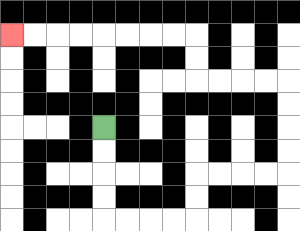{'start': '[4, 5]', 'end': '[0, 1]', 'path_directions': 'D,D,D,D,R,R,R,R,U,U,R,R,R,R,U,U,U,U,L,L,L,L,U,U,L,L,L,L,L,L,L,L', 'path_coordinates': '[[4, 5], [4, 6], [4, 7], [4, 8], [4, 9], [5, 9], [6, 9], [7, 9], [8, 9], [8, 8], [8, 7], [9, 7], [10, 7], [11, 7], [12, 7], [12, 6], [12, 5], [12, 4], [12, 3], [11, 3], [10, 3], [9, 3], [8, 3], [8, 2], [8, 1], [7, 1], [6, 1], [5, 1], [4, 1], [3, 1], [2, 1], [1, 1], [0, 1]]'}